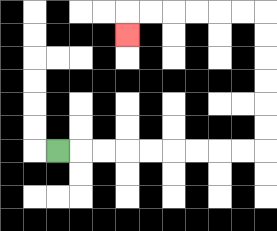{'start': '[2, 6]', 'end': '[5, 1]', 'path_directions': 'R,R,R,R,R,R,R,R,R,U,U,U,U,U,U,L,L,L,L,L,L,D', 'path_coordinates': '[[2, 6], [3, 6], [4, 6], [5, 6], [6, 6], [7, 6], [8, 6], [9, 6], [10, 6], [11, 6], [11, 5], [11, 4], [11, 3], [11, 2], [11, 1], [11, 0], [10, 0], [9, 0], [8, 0], [7, 0], [6, 0], [5, 0], [5, 1]]'}